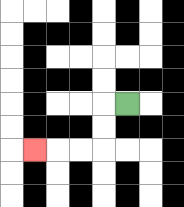{'start': '[5, 4]', 'end': '[1, 6]', 'path_directions': 'L,D,D,L,L,L', 'path_coordinates': '[[5, 4], [4, 4], [4, 5], [4, 6], [3, 6], [2, 6], [1, 6]]'}